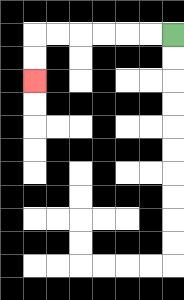{'start': '[7, 1]', 'end': '[1, 3]', 'path_directions': 'L,L,L,L,L,L,D,D', 'path_coordinates': '[[7, 1], [6, 1], [5, 1], [4, 1], [3, 1], [2, 1], [1, 1], [1, 2], [1, 3]]'}